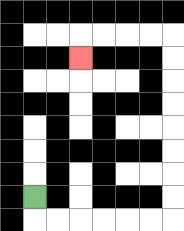{'start': '[1, 8]', 'end': '[3, 2]', 'path_directions': 'D,R,R,R,R,R,R,U,U,U,U,U,U,U,U,L,L,L,L,D', 'path_coordinates': '[[1, 8], [1, 9], [2, 9], [3, 9], [4, 9], [5, 9], [6, 9], [7, 9], [7, 8], [7, 7], [7, 6], [7, 5], [7, 4], [7, 3], [7, 2], [7, 1], [6, 1], [5, 1], [4, 1], [3, 1], [3, 2]]'}